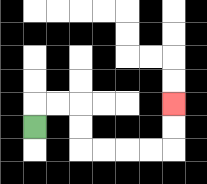{'start': '[1, 5]', 'end': '[7, 4]', 'path_directions': 'U,R,R,D,D,R,R,R,R,U,U', 'path_coordinates': '[[1, 5], [1, 4], [2, 4], [3, 4], [3, 5], [3, 6], [4, 6], [5, 6], [6, 6], [7, 6], [7, 5], [7, 4]]'}